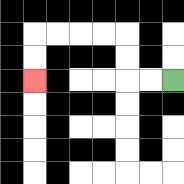{'start': '[7, 3]', 'end': '[1, 3]', 'path_directions': 'L,L,U,U,L,L,L,L,D,D', 'path_coordinates': '[[7, 3], [6, 3], [5, 3], [5, 2], [5, 1], [4, 1], [3, 1], [2, 1], [1, 1], [1, 2], [1, 3]]'}